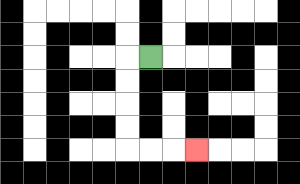{'start': '[6, 2]', 'end': '[8, 6]', 'path_directions': 'L,D,D,D,D,R,R,R', 'path_coordinates': '[[6, 2], [5, 2], [5, 3], [5, 4], [5, 5], [5, 6], [6, 6], [7, 6], [8, 6]]'}